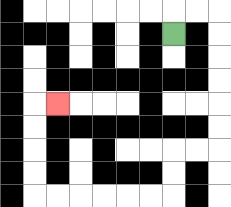{'start': '[7, 1]', 'end': '[2, 4]', 'path_directions': 'U,R,R,D,D,D,D,D,D,L,L,D,D,L,L,L,L,L,L,U,U,U,U,R', 'path_coordinates': '[[7, 1], [7, 0], [8, 0], [9, 0], [9, 1], [9, 2], [9, 3], [9, 4], [9, 5], [9, 6], [8, 6], [7, 6], [7, 7], [7, 8], [6, 8], [5, 8], [4, 8], [3, 8], [2, 8], [1, 8], [1, 7], [1, 6], [1, 5], [1, 4], [2, 4]]'}